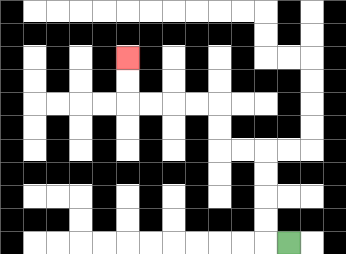{'start': '[12, 10]', 'end': '[5, 2]', 'path_directions': 'L,U,U,U,U,L,L,U,U,L,L,L,L,U,U', 'path_coordinates': '[[12, 10], [11, 10], [11, 9], [11, 8], [11, 7], [11, 6], [10, 6], [9, 6], [9, 5], [9, 4], [8, 4], [7, 4], [6, 4], [5, 4], [5, 3], [5, 2]]'}